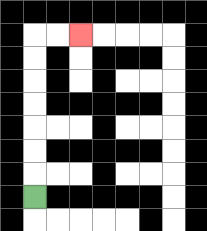{'start': '[1, 8]', 'end': '[3, 1]', 'path_directions': 'U,U,U,U,U,U,U,R,R', 'path_coordinates': '[[1, 8], [1, 7], [1, 6], [1, 5], [1, 4], [1, 3], [1, 2], [1, 1], [2, 1], [3, 1]]'}